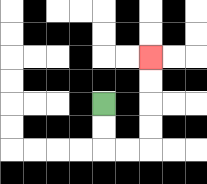{'start': '[4, 4]', 'end': '[6, 2]', 'path_directions': 'D,D,R,R,U,U,U,U', 'path_coordinates': '[[4, 4], [4, 5], [4, 6], [5, 6], [6, 6], [6, 5], [6, 4], [6, 3], [6, 2]]'}